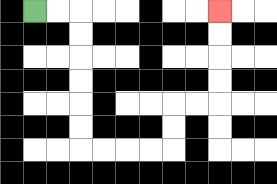{'start': '[1, 0]', 'end': '[9, 0]', 'path_directions': 'R,R,D,D,D,D,D,D,R,R,R,R,U,U,R,R,U,U,U,U', 'path_coordinates': '[[1, 0], [2, 0], [3, 0], [3, 1], [3, 2], [3, 3], [3, 4], [3, 5], [3, 6], [4, 6], [5, 6], [6, 6], [7, 6], [7, 5], [7, 4], [8, 4], [9, 4], [9, 3], [9, 2], [9, 1], [9, 0]]'}